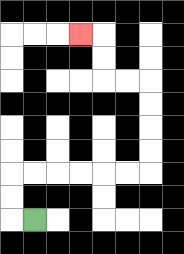{'start': '[1, 9]', 'end': '[3, 1]', 'path_directions': 'L,U,U,R,R,R,R,R,R,U,U,U,U,L,L,U,U,L', 'path_coordinates': '[[1, 9], [0, 9], [0, 8], [0, 7], [1, 7], [2, 7], [3, 7], [4, 7], [5, 7], [6, 7], [6, 6], [6, 5], [6, 4], [6, 3], [5, 3], [4, 3], [4, 2], [4, 1], [3, 1]]'}